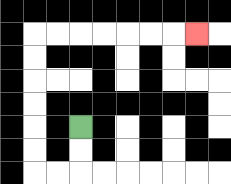{'start': '[3, 5]', 'end': '[8, 1]', 'path_directions': 'D,D,L,L,U,U,U,U,U,U,R,R,R,R,R,R,R', 'path_coordinates': '[[3, 5], [3, 6], [3, 7], [2, 7], [1, 7], [1, 6], [1, 5], [1, 4], [1, 3], [1, 2], [1, 1], [2, 1], [3, 1], [4, 1], [5, 1], [6, 1], [7, 1], [8, 1]]'}